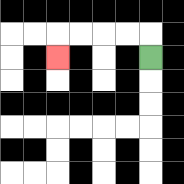{'start': '[6, 2]', 'end': '[2, 2]', 'path_directions': 'U,L,L,L,L,D', 'path_coordinates': '[[6, 2], [6, 1], [5, 1], [4, 1], [3, 1], [2, 1], [2, 2]]'}